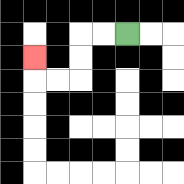{'start': '[5, 1]', 'end': '[1, 2]', 'path_directions': 'L,L,D,D,L,L,U', 'path_coordinates': '[[5, 1], [4, 1], [3, 1], [3, 2], [3, 3], [2, 3], [1, 3], [1, 2]]'}